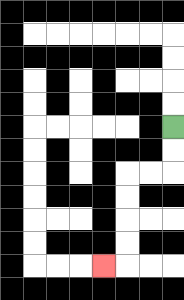{'start': '[7, 5]', 'end': '[4, 11]', 'path_directions': 'D,D,L,L,D,D,D,D,L', 'path_coordinates': '[[7, 5], [7, 6], [7, 7], [6, 7], [5, 7], [5, 8], [5, 9], [5, 10], [5, 11], [4, 11]]'}